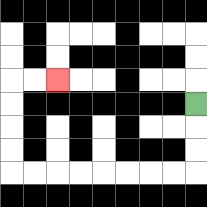{'start': '[8, 4]', 'end': '[2, 3]', 'path_directions': 'D,D,D,L,L,L,L,L,L,L,L,U,U,U,U,R,R', 'path_coordinates': '[[8, 4], [8, 5], [8, 6], [8, 7], [7, 7], [6, 7], [5, 7], [4, 7], [3, 7], [2, 7], [1, 7], [0, 7], [0, 6], [0, 5], [0, 4], [0, 3], [1, 3], [2, 3]]'}